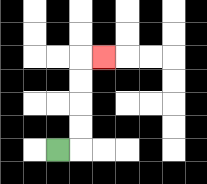{'start': '[2, 6]', 'end': '[4, 2]', 'path_directions': 'R,U,U,U,U,R', 'path_coordinates': '[[2, 6], [3, 6], [3, 5], [3, 4], [3, 3], [3, 2], [4, 2]]'}